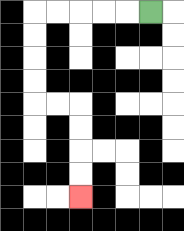{'start': '[6, 0]', 'end': '[3, 8]', 'path_directions': 'L,L,L,L,L,D,D,D,D,R,R,D,D,D,D', 'path_coordinates': '[[6, 0], [5, 0], [4, 0], [3, 0], [2, 0], [1, 0], [1, 1], [1, 2], [1, 3], [1, 4], [2, 4], [3, 4], [3, 5], [3, 6], [3, 7], [3, 8]]'}